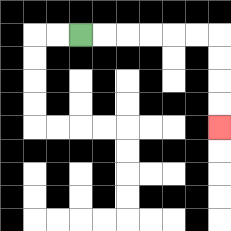{'start': '[3, 1]', 'end': '[9, 5]', 'path_directions': 'R,R,R,R,R,R,D,D,D,D', 'path_coordinates': '[[3, 1], [4, 1], [5, 1], [6, 1], [7, 1], [8, 1], [9, 1], [9, 2], [9, 3], [9, 4], [9, 5]]'}